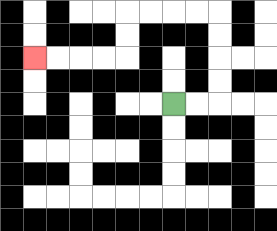{'start': '[7, 4]', 'end': '[1, 2]', 'path_directions': 'R,R,U,U,U,U,L,L,L,L,D,D,L,L,L,L', 'path_coordinates': '[[7, 4], [8, 4], [9, 4], [9, 3], [9, 2], [9, 1], [9, 0], [8, 0], [7, 0], [6, 0], [5, 0], [5, 1], [5, 2], [4, 2], [3, 2], [2, 2], [1, 2]]'}